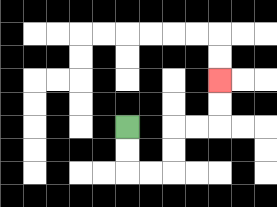{'start': '[5, 5]', 'end': '[9, 3]', 'path_directions': 'D,D,R,R,U,U,R,R,U,U', 'path_coordinates': '[[5, 5], [5, 6], [5, 7], [6, 7], [7, 7], [7, 6], [7, 5], [8, 5], [9, 5], [9, 4], [9, 3]]'}